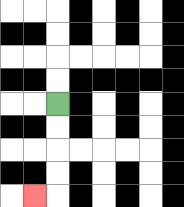{'start': '[2, 4]', 'end': '[1, 8]', 'path_directions': 'D,D,D,D,L', 'path_coordinates': '[[2, 4], [2, 5], [2, 6], [2, 7], [2, 8], [1, 8]]'}